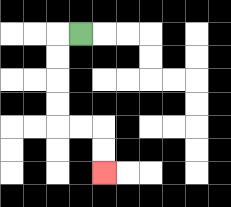{'start': '[3, 1]', 'end': '[4, 7]', 'path_directions': 'L,D,D,D,D,R,R,D,D', 'path_coordinates': '[[3, 1], [2, 1], [2, 2], [2, 3], [2, 4], [2, 5], [3, 5], [4, 5], [4, 6], [4, 7]]'}